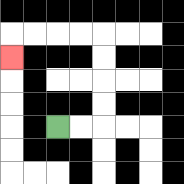{'start': '[2, 5]', 'end': '[0, 2]', 'path_directions': 'R,R,U,U,U,U,L,L,L,L,D', 'path_coordinates': '[[2, 5], [3, 5], [4, 5], [4, 4], [4, 3], [4, 2], [4, 1], [3, 1], [2, 1], [1, 1], [0, 1], [0, 2]]'}